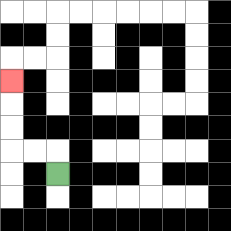{'start': '[2, 7]', 'end': '[0, 3]', 'path_directions': 'U,L,L,U,U,U', 'path_coordinates': '[[2, 7], [2, 6], [1, 6], [0, 6], [0, 5], [0, 4], [0, 3]]'}